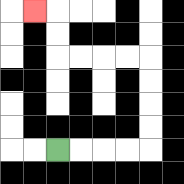{'start': '[2, 6]', 'end': '[1, 0]', 'path_directions': 'R,R,R,R,U,U,U,U,L,L,L,L,U,U,L', 'path_coordinates': '[[2, 6], [3, 6], [4, 6], [5, 6], [6, 6], [6, 5], [6, 4], [6, 3], [6, 2], [5, 2], [4, 2], [3, 2], [2, 2], [2, 1], [2, 0], [1, 0]]'}